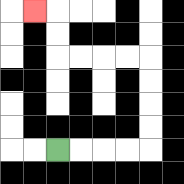{'start': '[2, 6]', 'end': '[1, 0]', 'path_directions': 'R,R,R,R,U,U,U,U,L,L,L,L,U,U,L', 'path_coordinates': '[[2, 6], [3, 6], [4, 6], [5, 6], [6, 6], [6, 5], [6, 4], [6, 3], [6, 2], [5, 2], [4, 2], [3, 2], [2, 2], [2, 1], [2, 0], [1, 0]]'}